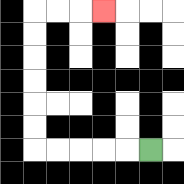{'start': '[6, 6]', 'end': '[4, 0]', 'path_directions': 'L,L,L,L,L,U,U,U,U,U,U,R,R,R', 'path_coordinates': '[[6, 6], [5, 6], [4, 6], [3, 6], [2, 6], [1, 6], [1, 5], [1, 4], [1, 3], [1, 2], [1, 1], [1, 0], [2, 0], [3, 0], [4, 0]]'}